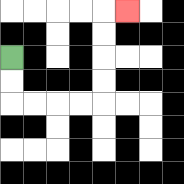{'start': '[0, 2]', 'end': '[5, 0]', 'path_directions': 'D,D,R,R,R,R,U,U,U,U,R', 'path_coordinates': '[[0, 2], [0, 3], [0, 4], [1, 4], [2, 4], [3, 4], [4, 4], [4, 3], [4, 2], [4, 1], [4, 0], [5, 0]]'}